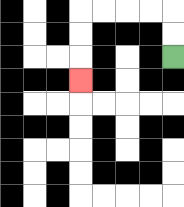{'start': '[7, 2]', 'end': '[3, 3]', 'path_directions': 'U,U,L,L,L,L,D,D,D', 'path_coordinates': '[[7, 2], [7, 1], [7, 0], [6, 0], [5, 0], [4, 0], [3, 0], [3, 1], [3, 2], [3, 3]]'}